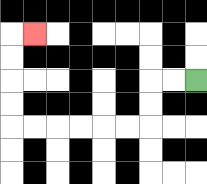{'start': '[8, 3]', 'end': '[1, 1]', 'path_directions': 'L,L,D,D,L,L,L,L,L,L,U,U,U,U,R', 'path_coordinates': '[[8, 3], [7, 3], [6, 3], [6, 4], [6, 5], [5, 5], [4, 5], [3, 5], [2, 5], [1, 5], [0, 5], [0, 4], [0, 3], [0, 2], [0, 1], [1, 1]]'}